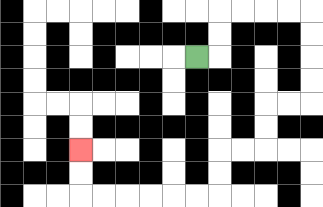{'start': '[8, 2]', 'end': '[3, 6]', 'path_directions': 'R,U,U,R,R,R,R,D,D,D,D,L,L,D,D,L,L,D,D,L,L,L,L,L,L,U,U', 'path_coordinates': '[[8, 2], [9, 2], [9, 1], [9, 0], [10, 0], [11, 0], [12, 0], [13, 0], [13, 1], [13, 2], [13, 3], [13, 4], [12, 4], [11, 4], [11, 5], [11, 6], [10, 6], [9, 6], [9, 7], [9, 8], [8, 8], [7, 8], [6, 8], [5, 8], [4, 8], [3, 8], [3, 7], [3, 6]]'}